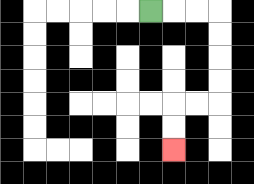{'start': '[6, 0]', 'end': '[7, 6]', 'path_directions': 'R,R,R,D,D,D,D,L,L,D,D', 'path_coordinates': '[[6, 0], [7, 0], [8, 0], [9, 0], [9, 1], [9, 2], [9, 3], [9, 4], [8, 4], [7, 4], [7, 5], [7, 6]]'}